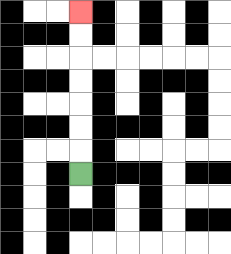{'start': '[3, 7]', 'end': '[3, 0]', 'path_directions': 'U,U,U,U,U,U,U', 'path_coordinates': '[[3, 7], [3, 6], [3, 5], [3, 4], [3, 3], [3, 2], [3, 1], [3, 0]]'}